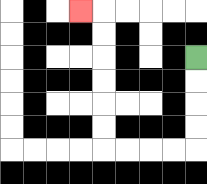{'start': '[8, 2]', 'end': '[3, 0]', 'path_directions': 'D,D,D,D,L,L,L,L,U,U,U,U,U,U,L', 'path_coordinates': '[[8, 2], [8, 3], [8, 4], [8, 5], [8, 6], [7, 6], [6, 6], [5, 6], [4, 6], [4, 5], [4, 4], [4, 3], [4, 2], [4, 1], [4, 0], [3, 0]]'}